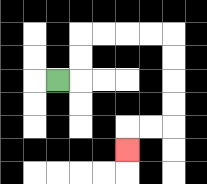{'start': '[2, 3]', 'end': '[5, 6]', 'path_directions': 'R,U,U,R,R,R,R,D,D,D,D,L,L,D', 'path_coordinates': '[[2, 3], [3, 3], [3, 2], [3, 1], [4, 1], [5, 1], [6, 1], [7, 1], [7, 2], [7, 3], [7, 4], [7, 5], [6, 5], [5, 5], [5, 6]]'}